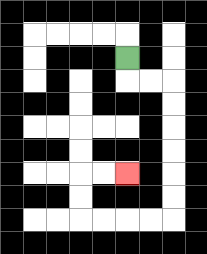{'start': '[5, 2]', 'end': '[5, 7]', 'path_directions': 'D,R,R,D,D,D,D,D,D,L,L,L,L,U,U,R,R', 'path_coordinates': '[[5, 2], [5, 3], [6, 3], [7, 3], [7, 4], [7, 5], [7, 6], [7, 7], [7, 8], [7, 9], [6, 9], [5, 9], [4, 9], [3, 9], [3, 8], [3, 7], [4, 7], [5, 7]]'}